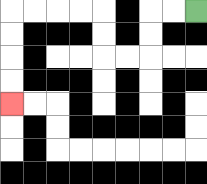{'start': '[8, 0]', 'end': '[0, 4]', 'path_directions': 'L,L,D,D,L,L,U,U,L,L,L,L,D,D,D,D', 'path_coordinates': '[[8, 0], [7, 0], [6, 0], [6, 1], [6, 2], [5, 2], [4, 2], [4, 1], [4, 0], [3, 0], [2, 0], [1, 0], [0, 0], [0, 1], [0, 2], [0, 3], [0, 4]]'}